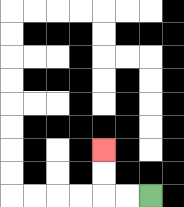{'start': '[6, 8]', 'end': '[4, 6]', 'path_directions': 'L,L,U,U', 'path_coordinates': '[[6, 8], [5, 8], [4, 8], [4, 7], [4, 6]]'}